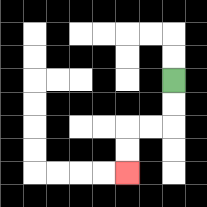{'start': '[7, 3]', 'end': '[5, 7]', 'path_directions': 'D,D,L,L,D,D', 'path_coordinates': '[[7, 3], [7, 4], [7, 5], [6, 5], [5, 5], [5, 6], [5, 7]]'}